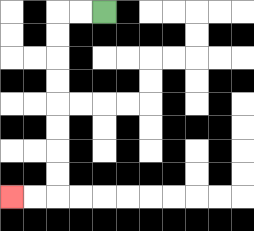{'start': '[4, 0]', 'end': '[0, 8]', 'path_directions': 'L,L,D,D,D,D,D,D,D,D,L,L', 'path_coordinates': '[[4, 0], [3, 0], [2, 0], [2, 1], [2, 2], [2, 3], [2, 4], [2, 5], [2, 6], [2, 7], [2, 8], [1, 8], [0, 8]]'}